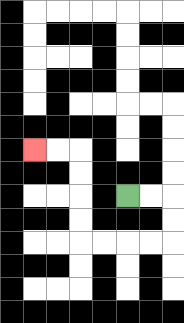{'start': '[5, 8]', 'end': '[1, 6]', 'path_directions': 'R,R,D,D,L,L,L,L,U,U,U,U,L,L', 'path_coordinates': '[[5, 8], [6, 8], [7, 8], [7, 9], [7, 10], [6, 10], [5, 10], [4, 10], [3, 10], [3, 9], [3, 8], [3, 7], [3, 6], [2, 6], [1, 6]]'}